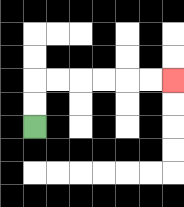{'start': '[1, 5]', 'end': '[7, 3]', 'path_directions': 'U,U,R,R,R,R,R,R', 'path_coordinates': '[[1, 5], [1, 4], [1, 3], [2, 3], [3, 3], [4, 3], [5, 3], [6, 3], [7, 3]]'}